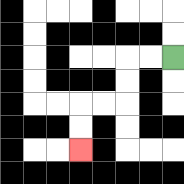{'start': '[7, 2]', 'end': '[3, 6]', 'path_directions': 'L,L,D,D,L,L,D,D', 'path_coordinates': '[[7, 2], [6, 2], [5, 2], [5, 3], [5, 4], [4, 4], [3, 4], [3, 5], [3, 6]]'}